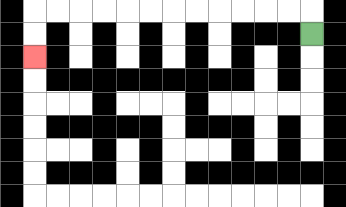{'start': '[13, 1]', 'end': '[1, 2]', 'path_directions': 'U,L,L,L,L,L,L,L,L,L,L,L,L,D,D', 'path_coordinates': '[[13, 1], [13, 0], [12, 0], [11, 0], [10, 0], [9, 0], [8, 0], [7, 0], [6, 0], [5, 0], [4, 0], [3, 0], [2, 0], [1, 0], [1, 1], [1, 2]]'}